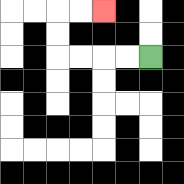{'start': '[6, 2]', 'end': '[4, 0]', 'path_directions': 'L,L,L,L,U,U,R,R', 'path_coordinates': '[[6, 2], [5, 2], [4, 2], [3, 2], [2, 2], [2, 1], [2, 0], [3, 0], [4, 0]]'}